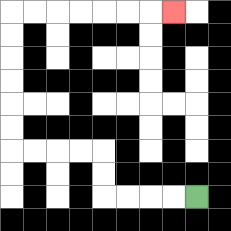{'start': '[8, 8]', 'end': '[7, 0]', 'path_directions': 'L,L,L,L,U,U,L,L,L,L,U,U,U,U,U,U,R,R,R,R,R,R,R', 'path_coordinates': '[[8, 8], [7, 8], [6, 8], [5, 8], [4, 8], [4, 7], [4, 6], [3, 6], [2, 6], [1, 6], [0, 6], [0, 5], [0, 4], [0, 3], [0, 2], [0, 1], [0, 0], [1, 0], [2, 0], [3, 0], [4, 0], [5, 0], [6, 0], [7, 0]]'}